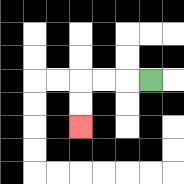{'start': '[6, 3]', 'end': '[3, 5]', 'path_directions': 'L,L,L,D,D', 'path_coordinates': '[[6, 3], [5, 3], [4, 3], [3, 3], [3, 4], [3, 5]]'}